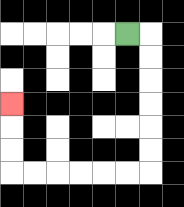{'start': '[5, 1]', 'end': '[0, 4]', 'path_directions': 'R,D,D,D,D,D,D,L,L,L,L,L,L,U,U,U', 'path_coordinates': '[[5, 1], [6, 1], [6, 2], [6, 3], [6, 4], [6, 5], [6, 6], [6, 7], [5, 7], [4, 7], [3, 7], [2, 7], [1, 7], [0, 7], [0, 6], [0, 5], [0, 4]]'}